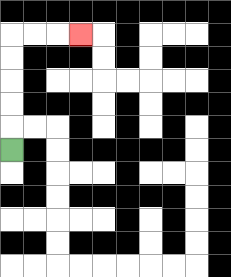{'start': '[0, 6]', 'end': '[3, 1]', 'path_directions': 'U,U,U,U,U,R,R,R', 'path_coordinates': '[[0, 6], [0, 5], [0, 4], [0, 3], [0, 2], [0, 1], [1, 1], [2, 1], [3, 1]]'}